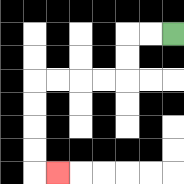{'start': '[7, 1]', 'end': '[2, 7]', 'path_directions': 'L,L,D,D,L,L,L,L,D,D,D,D,R', 'path_coordinates': '[[7, 1], [6, 1], [5, 1], [5, 2], [5, 3], [4, 3], [3, 3], [2, 3], [1, 3], [1, 4], [1, 5], [1, 6], [1, 7], [2, 7]]'}